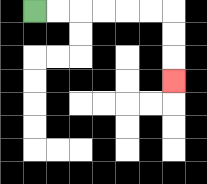{'start': '[1, 0]', 'end': '[7, 3]', 'path_directions': 'R,R,R,R,R,R,D,D,D', 'path_coordinates': '[[1, 0], [2, 0], [3, 0], [4, 0], [5, 0], [6, 0], [7, 0], [7, 1], [7, 2], [7, 3]]'}